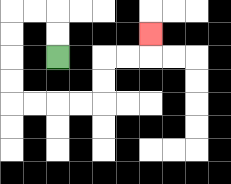{'start': '[2, 2]', 'end': '[6, 1]', 'path_directions': 'U,U,L,L,D,D,D,D,R,R,R,R,U,U,R,R,U', 'path_coordinates': '[[2, 2], [2, 1], [2, 0], [1, 0], [0, 0], [0, 1], [0, 2], [0, 3], [0, 4], [1, 4], [2, 4], [3, 4], [4, 4], [4, 3], [4, 2], [5, 2], [6, 2], [6, 1]]'}